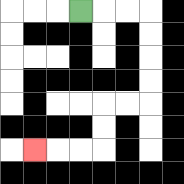{'start': '[3, 0]', 'end': '[1, 6]', 'path_directions': 'R,R,R,D,D,D,D,L,L,D,D,L,L,L', 'path_coordinates': '[[3, 0], [4, 0], [5, 0], [6, 0], [6, 1], [6, 2], [6, 3], [6, 4], [5, 4], [4, 4], [4, 5], [4, 6], [3, 6], [2, 6], [1, 6]]'}